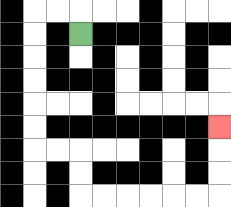{'start': '[3, 1]', 'end': '[9, 5]', 'path_directions': 'U,L,L,D,D,D,D,D,D,R,R,D,D,R,R,R,R,R,R,U,U,U', 'path_coordinates': '[[3, 1], [3, 0], [2, 0], [1, 0], [1, 1], [1, 2], [1, 3], [1, 4], [1, 5], [1, 6], [2, 6], [3, 6], [3, 7], [3, 8], [4, 8], [5, 8], [6, 8], [7, 8], [8, 8], [9, 8], [9, 7], [9, 6], [9, 5]]'}